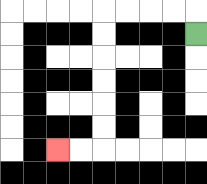{'start': '[8, 1]', 'end': '[2, 6]', 'path_directions': 'U,L,L,L,L,D,D,D,D,D,D,L,L', 'path_coordinates': '[[8, 1], [8, 0], [7, 0], [6, 0], [5, 0], [4, 0], [4, 1], [4, 2], [4, 3], [4, 4], [4, 5], [4, 6], [3, 6], [2, 6]]'}